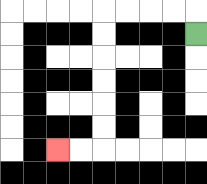{'start': '[8, 1]', 'end': '[2, 6]', 'path_directions': 'U,L,L,L,L,D,D,D,D,D,D,L,L', 'path_coordinates': '[[8, 1], [8, 0], [7, 0], [6, 0], [5, 0], [4, 0], [4, 1], [4, 2], [4, 3], [4, 4], [4, 5], [4, 6], [3, 6], [2, 6]]'}